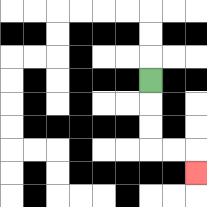{'start': '[6, 3]', 'end': '[8, 7]', 'path_directions': 'D,D,D,R,R,D', 'path_coordinates': '[[6, 3], [6, 4], [6, 5], [6, 6], [7, 6], [8, 6], [8, 7]]'}